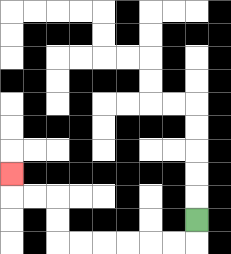{'start': '[8, 9]', 'end': '[0, 7]', 'path_directions': 'D,L,L,L,L,L,L,U,U,L,L,U', 'path_coordinates': '[[8, 9], [8, 10], [7, 10], [6, 10], [5, 10], [4, 10], [3, 10], [2, 10], [2, 9], [2, 8], [1, 8], [0, 8], [0, 7]]'}